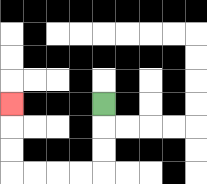{'start': '[4, 4]', 'end': '[0, 4]', 'path_directions': 'D,D,D,L,L,L,L,U,U,U', 'path_coordinates': '[[4, 4], [4, 5], [4, 6], [4, 7], [3, 7], [2, 7], [1, 7], [0, 7], [0, 6], [0, 5], [0, 4]]'}